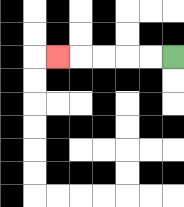{'start': '[7, 2]', 'end': '[2, 2]', 'path_directions': 'L,L,L,L,L', 'path_coordinates': '[[7, 2], [6, 2], [5, 2], [4, 2], [3, 2], [2, 2]]'}